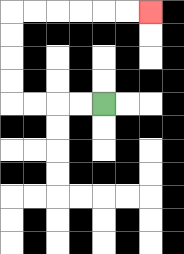{'start': '[4, 4]', 'end': '[6, 0]', 'path_directions': 'L,L,L,L,U,U,U,U,R,R,R,R,R,R', 'path_coordinates': '[[4, 4], [3, 4], [2, 4], [1, 4], [0, 4], [0, 3], [0, 2], [0, 1], [0, 0], [1, 0], [2, 0], [3, 0], [4, 0], [5, 0], [6, 0]]'}